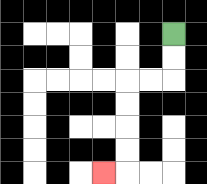{'start': '[7, 1]', 'end': '[4, 7]', 'path_directions': 'D,D,L,L,D,D,D,D,L', 'path_coordinates': '[[7, 1], [7, 2], [7, 3], [6, 3], [5, 3], [5, 4], [5, 5], [5, 6], [5, 7], [4, 7]]'}